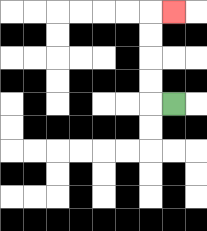{'start': '[7, 4]', 'end': '[7, 0]', 'path_directions': 'L,U,U,U,U,R', 'path_coordinates': '[[7, 4], [6, 4], [6, 3], [6, 2], [6, 1], [6, 0], [7, 0]]'}